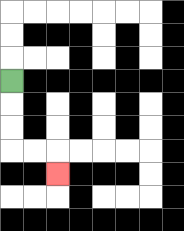{'start': '[0, 3]', 'end': '[2, 7]', 'path_directions': 'D,D,D,R,R,D', 'path_coordinates': '[[0, 3], [0, 4], [0, 5], [0, 6], [1, 6], [2, 6], [2, 7]]'}